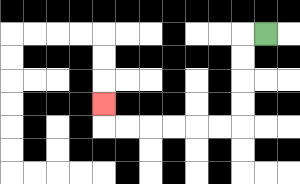{'start': '[11, 1]', 'end': '[4, 4]', 'path_directions': 'L,D,D,D,D,L,L,L,L,L,L,U', 'path_coordinates': '[[11, 1], [10, 1], [10, 2], [10, 3], [10, 4], [10, 5], [9, 5], [8, 5], [7, 5], [6, 5], [5, 5], [4, 5], [4, 4]]'}